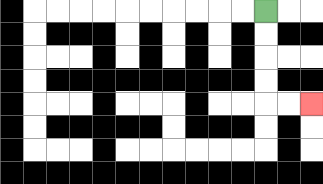{'start': '[11, 0]', 'end': '[13, 4]', 'path_directions': 'D,D,D,D,R,R', 'path_coordinates': '[[11, 0], [11, 1], [11, 2], [11, 3], [11, 4], [12, 4], [13, 4]]'}